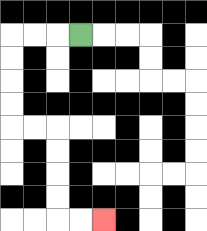{'start': '[3, 1]', 'end': '[4, 9]', 'path_directions': 'L,L,L,D,D,D,D,R,R,D,D,D,D,R,R', 'path_coordinates': '[[3, 1], [2, 1], [1, 1], [0, 1], [0, 2], [0, 3], [0, 4], [0, 5], [1, 5], [2, 5], [2, 6], [2, 7], [2, 8], [2, 9], [3, 9], [4, 9]]'}